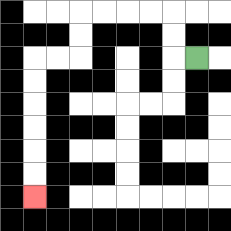{'start': '[8, 2]', 'end': '[1, 8]', 'path_directions': 'L,U,U,L,L,L,L,D,D,L,L,D,D,D,D,D,D', 'path_coordinates': '[[8, 2], [7, 2], [7, 1], [7, 0], [6, 0], [5, 0], [4, 0], [3, 0], [3, 1], [3, 2], [2, 2], [1, 2], [1, 3], [1, 4], [1, 5], [1, 6], [1, 7], [1, 8]]'}